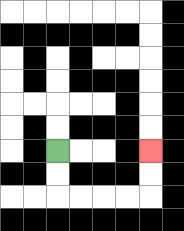{'start': '[2, 6]', 'end': '[6, 6]', 'path_directions': 'D,D,R,R,R,R,U,U', 'path_coordinates': '[[2, 6], [2, 7], [2, 8], [3, 8], [4, 8], [5, 8], [6, 8], [6, 7], [6, 6]]'}